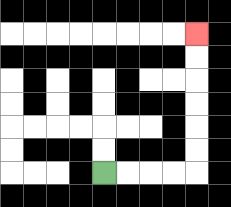{'start': '[4, 7]', 'end': '[8, 1]', 'path_directions': 'R,R,R,R,U,U,U,U,U,U', 'path_coordinates': '[[4, 7], [5, 7], [6, 7], [7, 7], [8, 7], [8, 6], [8, 5], [8, 4], [8, 3], [8, 2], [8, 1]]'}